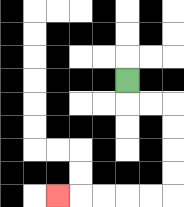{'start': '[5, 3]', 'end': '[2, 8]', 'path_directions': 'D,R,R,D,D,D,D,L,L,L,L,L', 'path_coordinates': '[[5, 3], [5, 4], [6, 4], [7, 4], [7, 5], [7, 6], [7, 7], [7, 8], [6, 8], [5, 8], [4, 8], [3, 8], [2, 8]]'}